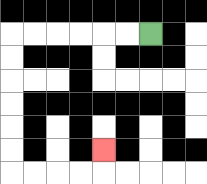{'start': '[6, 1]', 'end': '[4, 6]', 'path_directions': 'L,L,L,L,L,L,D,D,D,D,D,D,R,R,R,R,U', 'path_coordinates': '[[6, 1], [5, 1], [4, 1], [3, 1], [2, 1], [1, 1], [0, 1], [0, 2], [0, 3], [0, 4], [0, 5], [0, 6], [0, 7], [1, 7], [2, 7], [3, 7], [4, 7], [4, 6]]'}